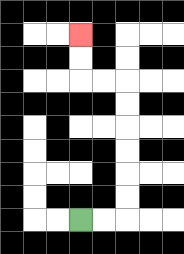{'start': '[3, 9]', 'end': '[3, 1]', 'path_directions': 'R,R,U,U,U,U,U,U,L,L,U,U', 'path_coordinates': '[[3, 9], [4, 9], [5, 9], [5, 8], [5, 7], [5, 6], [5, 5], [5, 4], [5, 3], [4, 3], [3, 3], [3, 2], [3, 1]]'}